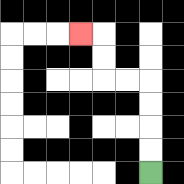{'start': '[6, 7]', 'end': '[3, 1]', 'path_directions': 'U,U,U,U,L,L,U,U,L', 'path_coordinates': '[[6, 7], [6, 6], [6, 5], [6, 4], [6, 3], [5, 3], [4, 3], [4, 2], [4, 1], [3, 1]]'}